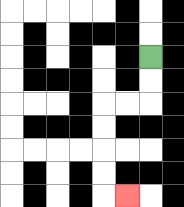{'start': '[6, 2]', 'end': '[5, 8]', 'path_directions': 'D,D,L,L,D,D,D,D,R', 'path_coordinates': '[[6, 2], [6, 3], [6, 4], [5, 4], [4, 4], [4, 5], [4, 6], [4, 7], [4, 8], [5, 8]]'}